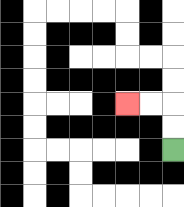{'start': '[7, 6]', 'end': '[5, 4]', 'path_directions': 'U,U,L,L', 'path_coordinates': '[[7, 6], [7, 5], [7, 4], [6, 4], [5, 4]]'}